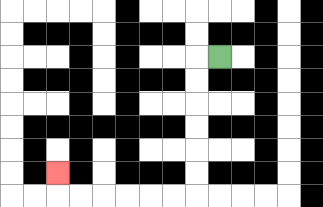{'start': '[9, 2]', 'end': '[2, 7]', 'path_directions': 'L,D,D,D,D,D,D,L,L,L,L,L,L,U', 'path_coordinates': '[[9, 2], [8, 2], [8, 3], [8, 4], [8, 5], [8, 6], [8, 7], [8, 8], [7, 8], [6, 8], [5, 8], [4, 8], [3, 8], [2, 8], [2, 7]]'}